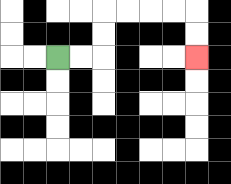{'start': '[2, 2]', 'end': '[8, 2]', 'path_directions': 'R,R,U,U,R,R,R,R,D,D', 'path_coordinates': '[[2, 2], [3, 2], [4, 2], [4, 1], [4, 0], [5, 0], [6, 0], [7, 0], [8, 0], [8, 1], [8, 2]]'}